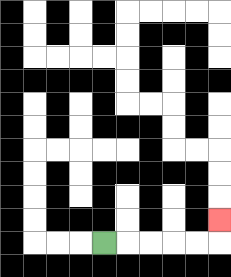{'start': '[4, 10]', 'end': '[9, 9]', 'path_directions': 'R,R,R,R,R,U', 'path_coordinates': '[[4, 10], [5, 10], [6, 10], [7, 10], [8, 10], [9, 10], [9, 9]]'}